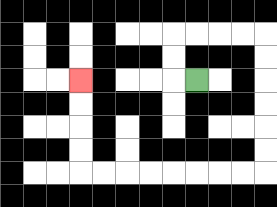{'start': '[8, 3]', 'end': '[3, 3]', 'path_directions': 'L,U,U,R,R,R,R,D,D,D,D,D,D,L,L,L,L,L,L,L,L,U,U,U,U', 'path_coordinates': '[[8, 3], [7, 3], [7, 2], [7, 1], [8, 1], [9, 1], [10, 1], [11, 1], [11, 2], [11, 3], [11, 4], [11, 5], [11, 6], [11, 7], [10, 7], [9, 7], [8, 7], [7, 7], [6, 7], [5, 7], [4, 7], [3, 7], [3, 6], [3, 5], [3, 4], [3, 3]]'}